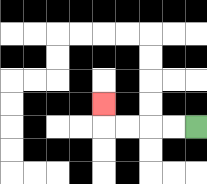{'start': '[8, 5]', 'end': '[4, 4]', 'path_directions': 'L,L,L,L,U', 'path_coordinates': '[[8, 5], [7, 5], [6, 5], [5, 5], [4, 5], [4, 4]]'}